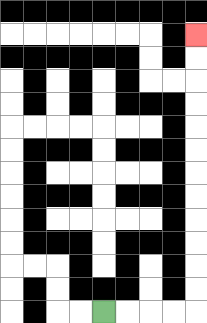{'start': '[4, 13]', 'end': '[8, 1]', 'path_directions': 'R,R,R,R,U,U,U,U,U,U,U,U,U,U,U,U', 'path_coordinates': '[[4, 13], [5, 13], [6, 13], [7, 13], [8, 13], [8, 12], [8, 11], [8, 10], [8, 9], [8, 8], [8, 7], [8, 6], [8, 5], [8, 4], [8, 3], [8, 2], [8, 1]]'}